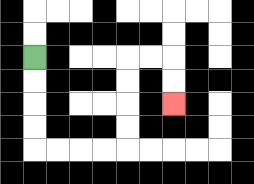{'start': '[1, 2]', 'end': '[7, 4]', 'path_directions': 'D,D,D,D,R,R,R,R,U,U,U,U,R,R,D,D', 'path_coordinates': '[[1, 2], [1, 3], [1, 4], [1, 5], [1, 6], [2, 6], [3, 6], [4, 6], [5, 6], [5, 5], [5, 4], [5, 3], [5, 2], [6, 2], [7, 2], [7, 3], [7, 4]]'}